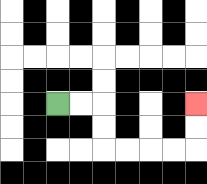{'start': '[2, 4]', 'end': '[8, 4]', 'path_directions': 'R,R,D,D,R,R,R,R,U,U', 'path_coordinates': '[[2, 4], [3, 4], [4, 4], [4, 5], [4, 6], [5, 6], [6, 6], [7, 6], [8, 6], [8, 5], [8, 4]]'}